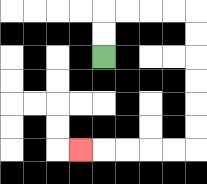{'start': '[4, 2]', 'end': '[3, 6]', 'path_directions': 'U,U,R,R,R,R,D,D,D,D,D,D,L,L,L,L,L', 'path_coordinates': '[[4, 2], [4, 1], [4, 0], [5, 0], [6, 0], [7, 0], [8, 0], [8, 1], [8, 2], [8, 3], [8, 4], [8, 5], [8, 6], [7, 6], [6, 6], [5, 6], [4, 6], [3, 6]]'}